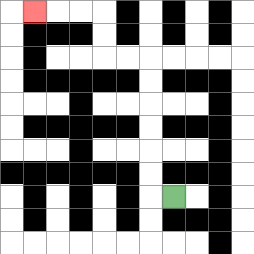{'start': '[7, 8]', 'end': '[1, 0]', 'path_directions': 'L,U,U,U,U,U,U,L,L,U,U,L,L,L', 'path_coordinates': '[[7, 8], [6, 8], [6, 7], [6, 6], [6, 5], [6, 4], [6, 3], [6, 2], [5, 2], [4, 2], [4, 1], [4, 0], [3, 0], [2, 0], [1, 0]]'}